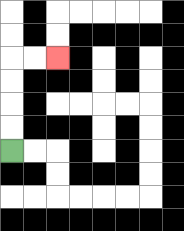{'start': '[0, 6]', 'end': '[2, 2]', 'path_directions': 'U,U,U,U,R,R', 'path_coordinates': '[[0, 6], [0, 5], [0, 4], [0, 3], [0, 2], [1, 2], [2, 2]]'}